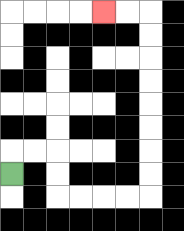{'start': '[0, 7]', 'end': '[4, 0]', 'path_directions': 'U,R,R,D,D,R,R,R,R,U,U,U,U,U,U,U,U,L,L', 'path_coordinates': '[[0, 7], [0, 6], [1, 6], [2, 6], [2, 7], [2, 8], [3, 8], [4, 8], [5, 8], [6, 8], [6, 7], [6, 6], [6, 5], [6, 4], [6, 3], [6, 2], [6, 1], [6, 0], [5, 0], [4, 0]]'}